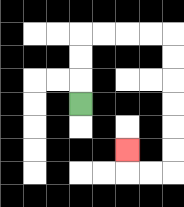{'start': '[3, 4]', 'end': '[5, 6]', 'path_directions': 'U,U,U,R,R,R,R,D,D,D,D,D,D,L,L,U', 'path_coordinates': '[[3, 4], [3, 3], [3, 2], [3, 1], [4, 1], [5, 1], [6, 1], [7, 1], [7, 2], [7, 3], [7, 4], [7, 5], [7, 6], [7, 7], [6, 7], [5, 7], [5, 6]]'}